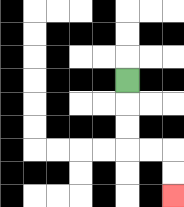{'start': '[5, 3]', 'end': '[7, 8]', 'path_directions': 'D,D,D,R,R,D,D', 'path_coordinates': '[[5, 3], [5, 4], [5, 5], [5, 6], [6, 6], [7, 6], [7, 7], [7, 8]]'}